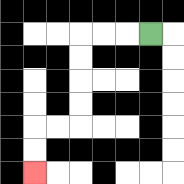{'start': '[6, 1]', 'end': '[1, 7]', 'path_directions': 'L,L,L,D,D,D,D,L,L,D,D', 'path_coordinates': '[[6, 1], [5, 1], [4, 1], [3, 1], [3, 2], [3, 3], [3, 4], [3, 5], [2, 5], [1, 5], [1, 6], [1, 7]]'}